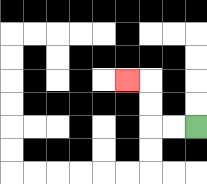{'start': '[8, 5]', 'end': '[5, 3]', 'path_directions': 'L,L,U,U,L', 'path_coordinates': '[[8, 5], [7, 5], [6, 5], [6, 4], [6, 3], [5, 3]]'}